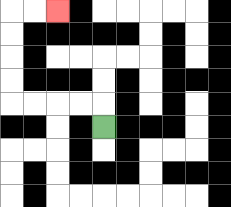{'start': '[4, 5]', 'end': '[2, 0]', 'path_directions': 'U,L,L,L,L,U,U,U,U,R,R', 'path_coordinates': '[[4, 5], [4, 4], [3, 4], [2, 4], [1, 4], [0, 4], [0, 3], [0, 2], [0, 1], [0, 0], [1, 0], [2, 0]]'}